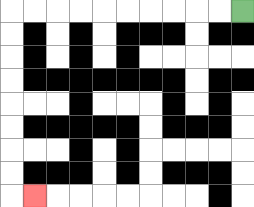{'start': '[10, 0]', 'end': '[1, 8]', 'path_directions': 'L,L,L,L,L,L,L,L,L,L,D,D,D,D,D,D,D,D,R', 'path_coordinates': '[[10, 0], [9, 0], [8, 0], [7, 0], [6, 0], [5, 0], [4, 0], [3, 0], [2, 0], [1, 0], [0, 0], [0, 1], [0, 2], [0, 3], [0, 4], [0, 5], [0, 6], [0, 7], [0, 8], [1, 8]]'}